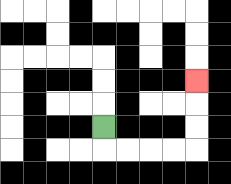{'start': '[4, 5]', 'end': '[8, 3]', 'path_directions': 'D,R,R,R,R,U,U,U', 'path_coordinates': '[[4, 5], [4, 6], [5, 6], [6, 6], [7, 6], [8, 6], [8, 5], [8, 4], [8, 3]]'}